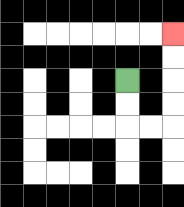{'start': '[5, 3]', 'end': '[7, 1]', 'path_directions': 'D,D,R,R,U,U,U,U', 'path_coordinates': '[[5, 3], [5, 4], [5, 5], [6, 5], [7, 5], [7, 4], [7, 3], [7, 2], [7, 1]]'}